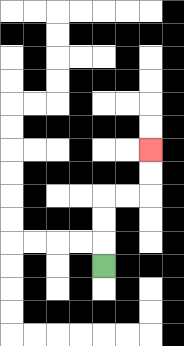{'start': '[4, 11]', 'end': '[6, 6]', 'path_directions': 'U,U,U,R,R,U,U', 'path_coordinates': '[[4, 11], [4, 10], [4, 9], [4, 8], [5, 8], [6, 8], [6, 7], [6, 6]]'}